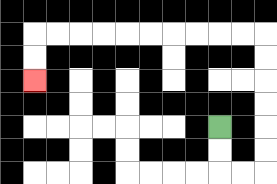{'start': '[9, 5]', 'end': '[1, 3]', 'path_directions': 'D,D,R,R,U,U,U,U,U,U,L,L,L,L,L,L,L,L,L,L,D,D', 'path_coordinates': '[[9, 5], [9, 6], [9, 7], [10, 7], [11, 7], [11, 6], [11, 5], [11, 4], [11, 3], [11, 2], [11, 1], [10, 1], [9, 1], [8, 1], [7, 1], [6, 1], [5, 1], [4, 1], [3, 1], [2, 1], [1, 1], [1, 2], [1, 3]]'}